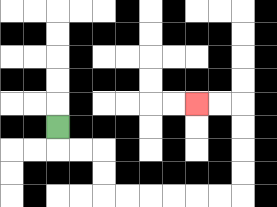{'start': '[2, 5]', 'end': '[8, 4]', 'path_directions': 'D,R,R,D,D,R,R,R,R,R,R,U,U,U,U,L,L', 'path_coordinates': '[[2, 5], [2, 6], [3, 6], [4, 6], [4, 7], [4, 8], [5, 8], [6, 8], [7, 8], [8, 8], [9, 8], [10, 8], [10, 7], [10, 6], [10, 5], [10, 4], [9, 4], [8, 4]]'}